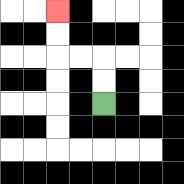{'start': '[4, 4]', 'end': '[2, 0]', 'path_directions': 'U,U,L,L,U,U', 'path_coordinates': '[[4, 4], [4, 3], [4, 2], [3, 2], [2, 2], [2, 1], [2, 0]]'}